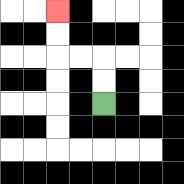{'start': '[4, 4]', 'end': '[2, 0]', 'path_directions': 'U,U,L,L,U,U', 'path_coordinates': '[[4, 4], [4, 3], [4, 2], [3, 2], [2, 2], [2, 1], [2, 0]]'}